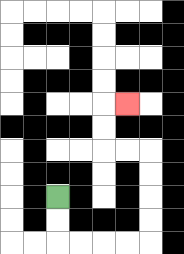{'start': '[2, 8]', 'end': '[5, 4]', 'path_directions': 'D,D,R,R,R,R,U,U,U,U,L,L,U,U,R', 'path_coordinates': '[[2, 8], [2, 9], [2, 10], [3, 10], [4, 10], [5, 10], [6, 10], [6, 9], [6, 8], [6, 7], [6, 6], [5, 6], [4, 6], [4, 5], [4, 4], [5, 4]]'}